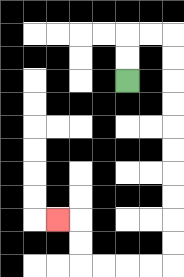{'start': '[5, 3]', 'end': '[2, 9]', 'path_directions': 'U,U,R,R,D,D,D,D,D,D,D,D,D,D,L,L,L,L,U,U,L', 'path_coordinates': '[[5, 3], [5, 2], [5, 1], [6, 1], [7, 1], [7, 2], [7, 3], [7, 4], [7, 5], [7, 6], [7, 7], [7, 8], [7, 9], [7, 10], [7, 11], [6, 11], [5, 11], [4, 11], [3, 11], [3, 10], [3, 9], [2, 9]]'}